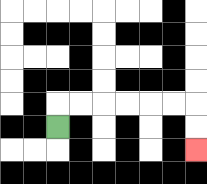{'start': '[2, 5]', 'end': '[8, 6]', 'path_directions': 'U,R,R,R,R,R,R,D,D', 'path_coordinates': '[[2, 5], [2, 4], [3, 4], [4, 4], [5, 4], [6, 4], [7, 4], [8, 4], [8, 5], [8, 6]]'}